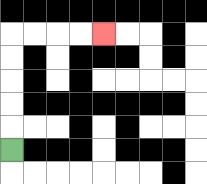{'start': '[0, 6]', 'end': '[4, 1]', 'path_directions': 'U,U,U,U,U,R,R,R,R', 'path_coordinates': '[[0, 6], [0, 5], [0, 4], [0, 3], [0, 2], [0, 1], [1, 1], [2, 1], [3, 1], [4, 1]]'}